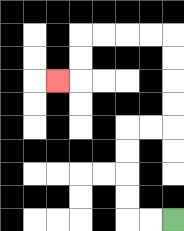{'start': '[7, 9]', 'end': '[2, 3]', 'path_directions': 'L,L,U,U,U,U,R,R,U,U,U,U,L,L,L,L,D,D,L', 'path_coordinates': '[[7, 9], [6, 9], [5, 9], [5, 8], [5, 7], [5, 6], [5, 5], [6, 5], [7, 5], [7, 4], [7, 3], [7, 2], [7, 1], [6, 1], [5, 1], [4, 1], [3, 1], [3, 2], [3, 3], [2, 3]]'}